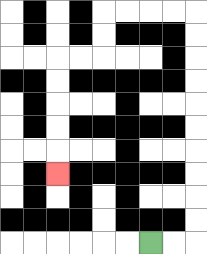{'start': '[6, 10]', 'end': '[2, 7]', 'path_directions': 'R,R,U,U,U,U,U,U,U,U,U,U,L,L,L,L,D,D,L,L,D,D,D,D,D', 'path_coordinates': '[[6, 10], [7, 10], [8, 10], [8, 9], [8, 8], [8, 7], [8, 6], [8, 5], [8, 4], [8, 3], [8, 2], [8, 1], [8, 0], [7, 0], [6, 0], [5, 0], [4, 0], [4, 1], [4, 2], [3, 2], [2, 2], [2, 3], [2, 4], [2, 5], [2, 6], [2, 7]]'}